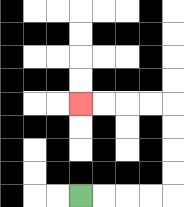{'start': '[3, 8]', 'end': '[3, 4]', 'path_directions': 'R,R,R,R,U,U,U,U,L,L,L,L', 'path_coordinates': '[[3, 8], [4, 8], [5, 8], [6, 8], [7, 8], [7, 7], [7, 6], [7, 5], [7, 4], [6, 4], [5, 4], [4, 4], [3, 4]]'}